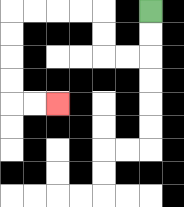{'start': '[6, 0]', 'end': '[2, 4]', 'path_directions': 'D,D,L,L,U,U,L,L,L,L,D,D,D,D,R,R', 'path_coordinates': '[[6, 0], [6, 1], [6, 2], [5, 2], [4, 2], [4, 1], [4, 0], [3, 0], [2, 0], [1, 0], [0, 0], [0, 1], [0, 2], [0, 3], [0, 4], [1, 4], [2, 4]]'}